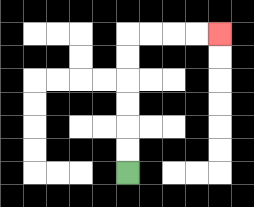{'start': '[5, 7]', 'end': '[9, 1]', 'path_directions': 'U,U,U,U,U,U,R,R,R,R', 'path_coordinates': '[[5, 7], [5, 6], [5, 5], [5, 4], [5, 3], [5, 2], [5, 1], [6, 1], [7, 1], [8, 1], [9, 1]]'}